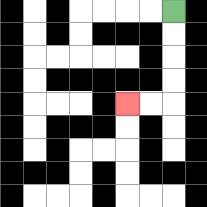{'start': '[7, 0]', 'end': '[5, 4]', 'path_directions': 'D,D,D,D,L,L', 'path_coordinates': '[[7, 0], [7, 1], [7, 2], [7, 3], [7, 4], [6, 4], [5, 4]]'}